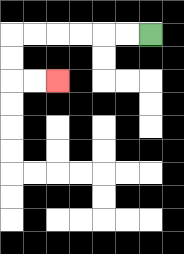{'start': '[6, 1]', 'end': '[2, 3]', 'path_directions': 'L,L,L,L,L,L,D,D,R,R', 'path_coordinates': '[[6, 1], [5, 1], [4, 1], [3, 1], [2, 1], [1, 1], [0, 1], [0, 2], [0, 3], [1, 3], [2, 3]]'}